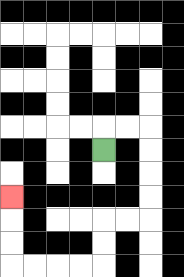{'start': '[4, 6]', 'end': '[0, 8]', 'path_directions': 'U,R,R,D,D,D,D,L,L,D,D,L,L,L,L,U,U,U', 'path_coordinates': '[[4, 6], [4, 5], [5, 5], [6, 5], [6, 6], [6, 7], [6, 8], [6, 9], [5, 9], [4, 9], [4, 10], [4, 11], [3, 11], [2, 11], [1, 11], [0, 11], [0, 10], [0, 9], [0, 8]]'}